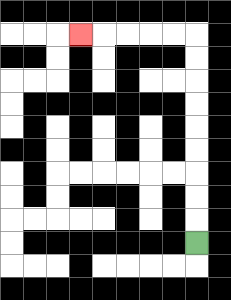{'start': '[8, 10]', 'end': '[3, 1]', 'path_directions': 'U,U,U,U,U,U,U,U,U,L,L,L,L,L', 'path_coordinates': '[[8, 10], [8, 9], [8, 8], [8, 7], [8, 6], [8, 5], [8, 4], [8, 3], [8, 2], [8, 1], [7, 1], [6, 1], [5, 1], [4, 1], [3, 1]]'}